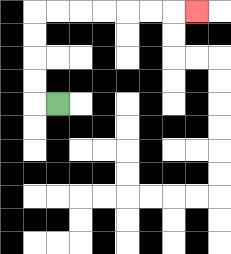{'start': '[2, 4]', 'end': '[8, 0]', 'path_directions': 'L,U,U,U,U,R,R,R,R,R,R,R', 'path_coordinates': '[[2, 4], [1, 4], [1, 3], [1, 2], [1, 1], [1, 0], [2, 0], [3, 0], [4, 0], [5, 0], [6, 0], [7, 0], [8, 0]]'}